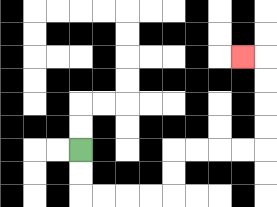{'start': '[3, 6]', 'end': '[10, 2]', 'path_directions': 'D,D,R,R,R,R,U,U,R,R,R,R,U,U,U,U,L', 'path_coordinates': '[[3, 6], [3, 7], [3, 8], [4, 8], [5, 8], [6, 8], [7, 8], [7, 7], [7, 6], [8, 6], [9, 6], [10, 6], [11, 6], [11, 5], [11, 4], [11, 3], [11, 2], [10, 2]]'}